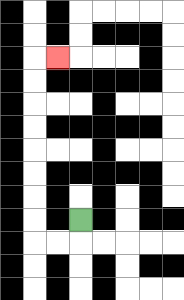{'start': '[3, 9]', 'end': '[2, 2]', 'path_directions': 'D,L,L,U,U,U,U,U,U,U,U,R', 'path_coordinates': '[[3, 9], [3, 10], [2, 10], [1, 10], [1, 9], [1, 8], [1, 7], [1, 6], [1, 5], [1, 4], [1, 3], [1, 2], [2, 2]]'}